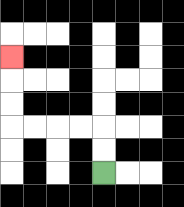{'start': '[4, 7]', 'end': '[0, 2]', 'path_directions': 'U,U,L,L,L,L,U,U,U', 'path_coordinates': '[[4, 7], [4, 6], [4, 5], [3, 5], [2, 5], [1, 5], [0, 5], [0, 4], [0, 3], [0, 2]]'}